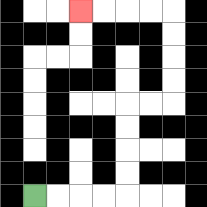{'start': '[1, 8]', 'end': '[3, 0]', 'path_directions': 'R,R,R,R,U,U,U,U,R,R,U,U,U,U,L,L,L,L', 'path_coordinates': '[[1, 8], [2, 8], [3, 8], [4, 8], [5, 8], [5, 7], [5, 6], [5, 5], [5, 4], [6, 4], [7, 4], [7, 3], [7, 2], [7, 1], [7, 0], [6, 0], [5, 0], [4, 0], [3, 0]]'}